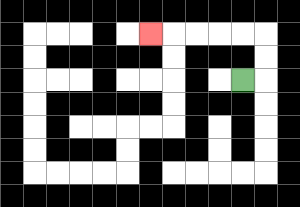{'start': '[10, 3]', 'end': '[6, 1]', 'path_directions': 'R,U,U,L,L,L,L,L', 'path_coordinates': '[[10, 3], [11, 3], [11, 2], [11, 1], [10, 1], [9, 1], [8, 1], [7, 1], [6, 1]]'}